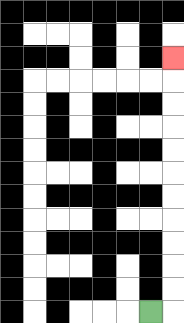{'start': '[6, 13]', 'end': '[7, 2]', 'path_directions': 'R,U,U,U,U,U,U,U,U,U,U,U', 'path_coordinates': '[[6, 13], [7, 13], [7, 12], [7, 11], [7, 10], [7, 9], [7, 8], [7, 7], [7, 6], [7, 5], [7, 4], [7, 3], [7, 2]]'}